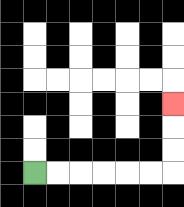{'start': '[1, 7]', 'end': '[7, 4]', 'path_directions': 'R,R,R,R,R,R,U,U,U', 'path_coordinates': '[[1, 7], [2, 7], [3, 7], [4, 7], [5, 7], [6, 7], [7, 7], [7, 6], [7, 5], [7, 4]]'}